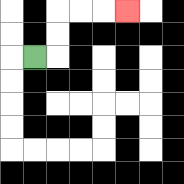{'start': '[1, 2]', 'end': '[5, 0]', 'path_directions': 'R,U,U,R,R,R', 'path_coordinates': '[[1, 2], [2, 2], [2, 1], [2, 0], [3, 0], [4, 0], [5, 0]]'}